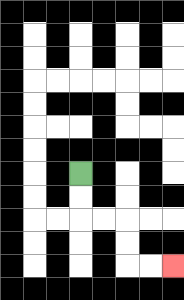{'start': '[3, 7]', 'end': '[7, 11]', 'path_directions': 'D,D,R,R,D,D,R,R', 'path_coordinates': '[[3, 7], [3, 8], [3, 9], [4, 9], [5, 9], [5, 10], [5, 11], [6, 11], [7, 11]]'}